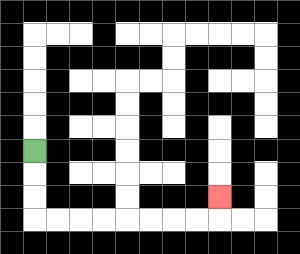{'start': '[1, 6]', 'end': '[9, 8]', 'path_directions': 'D,D,D,R,R,R,R,R,R,R,R,U', 'path_coordinates': '[[1, 6], [1, 7], [1, 8], [1, 9], [2, 9], [3, 9], [4, 9], [5, 9], [6, 9], [7, 9], [8, 9], [9, 9], [9, 8]]'}